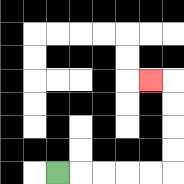{'start': '[2, 7]', 'end': '[6, 3]', 'path_directions': 'R,R,R,R,R,U,U,U,U,L', 'path_coordinates': '[[2, 7], [3, 7], [4, 7], [5, 7], [6, 7], [7, 7], [7, 6], [7, 5], [7, 4], [7, 3], [6, 3]]'}